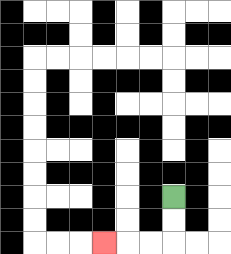{'start': '[7, 8]', 'end': '[4, 10]', 'path_directions': 'D,D,L,L,L', 'path_coordinates': '[[7, 8], [7, 9], [7, 10], [6, 10], [5, 10], [4, 10]]'}